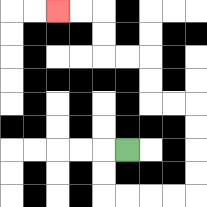{'start': '[5, 6]', 'end': '[2, 0]', 'path_directions': 'L,D,D,R,R,R,R,U,U,U,U,L,L,U,U,L,L,U,U,L,L', 'path_coordinates': '[[5, 6], [4, 6], [4, 7], [4, 8], [5, 8], [6, 8], [7, 8], [8, 8], [8, 7], [8, 6], [8, 5], [8, 4], [7, 4], [6, 4], [6, 3], [6, 2], [5, 2], [4, 2], [4, 1], [4, 0], [3, 0], [2, 0]]'}